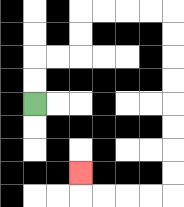{'start': '[1, 4]', 'end': '[3, 7]', 'path_directions': 'U,U,R,R,U,U,R,R,R,R,D,D,D,D,D,D,D,D,L,L,L,L,U', 'path_coordinates': '[[1, 4], [1, 3], [1, 2], [2, 2], [3, 2], [3, 1], [3, 0], [4, 0], [5, 0], [6, 0], [7, 0], [7, 1], [7, 2], [7, 3], [7, 4], [7, 5], [7, 6], [7, 7], [7, 8], [6, 8], [5, 8], [4, 8], [3, 8], [3, 7]]'}